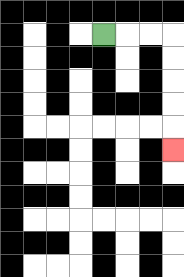{'start': '[4, 1]', 'end': '[7, 6]', 'path_directions': 'R,R,R,D,D,D,D,D', 'path_coordinates': '[[4, 1], [5, 1], [6, 1], [7, 1], [7, 2], [7, 3], [7, 4], [7, 5], [7, 6]]'}